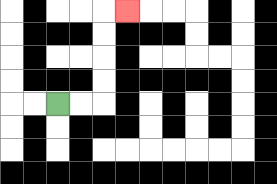{'start': '[2, 4]', 'end': '[5, 0]', 'path_directions': 'R,R,U,U,U,U,R', 'path_coordinates': '[[2, 4], [3, 4], [4, 4], [4, 3], [4, 2], [4, 1], [4, 0], [5, 0]]'}